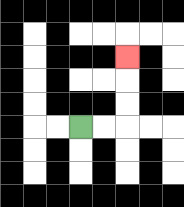{'start': '[3, 5]', 'end': '[5, 2]', 'path_directions': 'R,R,U,U,U', 'path_coordinates': '[[3, 5], [4, 5], [5, 5], [5, 4], [5, 3], [5, 2]]'}